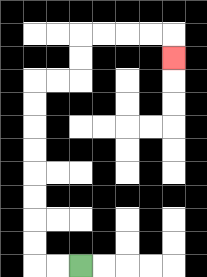{'start': '[3, 11]', 'end': '[7, 2]', 'path_directions': 'L,L,U,U,U,U,U,U,U,U,R,R,U,U,R,R,R,R,D', 'path_coordinates': '[[3, 11], [2, 11], [1, 11], [1, 10], [1, 9], [1, 8], [1, 7], [1, 6], [1, 5], [1, 4], [1, 3], [2, 3], [3, 3], [3, 2], [3, 1], [4, 1], [5, 1], [6, 1], [7, 1], [7, 2]]'}